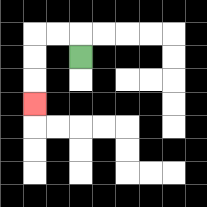{'start': '[3, 2]', 'end': '[1, 4]', 'path_directions': 'U,L,L,D,D,D', 'path_coordinates': '[[3, 2], [3, 1], [2, 1], [1, 1], [1, 2], [1, 3], [1, 4]]'}